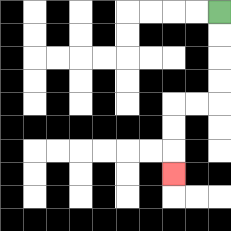{'start': '[9, 0]', 'end': '[7, 7]', 'path_directions': 'D,D,D,D,L,L,D,D,D', 'path_coordinates': '[[9, 0], [9, 1], [9, 2], [9, 3], [9, 4], [8, 4], [7, 4], [7, 5], [7, 6], [7, 7]]'}